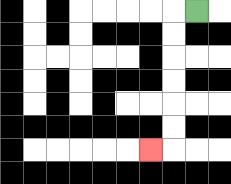{'start': '[8, 0]', 'end': '[6, 6]', 'path_directions': 'L,D,D,D,D,D,D,L', 'path_coordinates': '[[8, 0], [7, 0], [7, 1], [7, 2], [7, 3], [7, 4], [7, 5], [7, 6], [6, 6]]'}